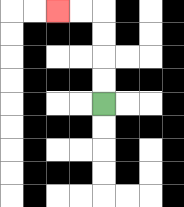{'start': '[4, 4]', 'end': '[2, 0]', 'path_directions': 'U,U,U,U,L,L', 'path_coordinates': '[[4, 4], [4, 3], [4, 2], [4, 1], [4, 0], [3, 0], [2, 0]]'}